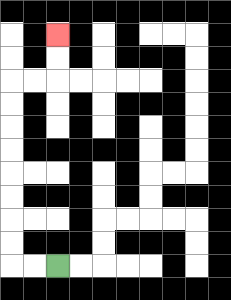{'start': '[2, 11]', 'end': '[2, 1]', 'path_directions': 'L,L,U,U,U,U,U,U,U,U,R,R,U,U', 'path_coordinates': '[[2, 11], [1, 11], [0, 11], [0, 10], [0, 9], [0, 8], [0, 7], [0, 6], [0, 5], [0, 4], [0, 3], [1, 3], [2, 3], [2, 2], [2, 1]]'}